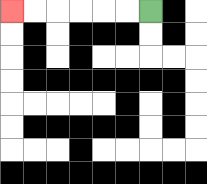{'start': '[6, 0]', 'end': '[0, 0]', 'path_directions': 'L,L,L,L,L,L', 'path_coordinates': '[[6, 0], [5, 0], [4, 0], [3, 0], [2, 0], [1, 0], [0, 0]]'}